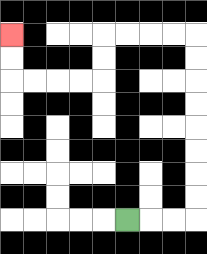{'start': '[5, 9]', 'end': '[0, 1]', 'path_directions': 'R,R,R,U,U,U,U,U,U,U,U,L,L,L,L,D,D,L,L,L,L,U,U', 'path_coordinates': '[[5, 9], [6, 9], [7, 9], [8, 9], [8, 8], [8, 7], [8, 6], [8, 5], [8, 4], [8, 3], [8, 2], [8, 1], [7, 1], [6, 1], [5, 1], [4, 1], [4, 2], [4, 3], [3, 3], [2, 3], [1, 3], [0, 3], [0, 2], [0, 1]]'}